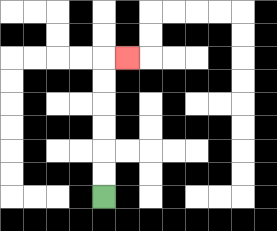{'start': '[4, 8]', 'end': '[5, 2]', 'path_directions': 'U,U,U,U,U,U,R', 'path_coordinates': '[[4, 8], [4, 7], [4, 6], [4, 5], [4, 4], [4, 3], [4, 2], [5, 2]]'}